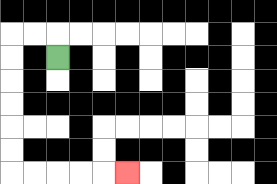{'start': '[2, 2]', 'end': '[5, 7]', 'path_directions': 'U,L,L,D,D,D,D,D,D,R,R,R,R,R', 'path_coordinates': '[[2, 2], [2, 1], [1, 1], [0, 1], [0, 2], [0, 3], [0, 4], [0, 5], [0, 6], [0, 7], [1, 7], [2, 7], [3, 7], [4, 7], [5, 7]]'}